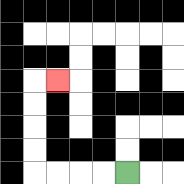{'start': '[5, 7]', 'end': '[2, 3]', 'path_directions': 'L,L,L,L,U,U,U,U,R', 'path_coordinates': '[[5, 7], [4, 7], [3, 7], [2, 7], [1, 7], [1, 6], [1, 5], [1, 4], [1, 3], [2, 3]]'}